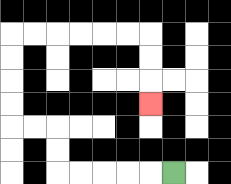{'start': '[7, 7]', 'end': '[6, 4]', 'path_directions': 'L,L,L,L,L,U,U,L,L,U,U,U,U,R,R,R,R,R,R,D,D,D', 'path_coordinates': '[[7, 7], [6, 7], [5, 7], [4, 7], [3, 7], [2, 7], [2, 6], [2, 5], [1, 5], [0, 5], [0, 4], [0, 3], [0, 2], [0, 1], [1, 1], [2, 1], [3, 1], [4, 1], [5, 1], [6, 1], [6, 2], [6, 3], [6, 4]]'}